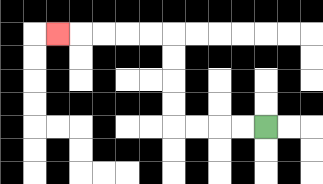{'start': '[11, 5]', 'end': '[2, 1]', 'path_directions': 'L,L,L,L,U,U,U,U,L,L,L,L,L', 'path_coordinates': '[[11, 5], [10, 5], [9, 5], [8, 5], [7, 5], [7, 4], [7, 3], [7, 2], [7, 1], [6, 1], [5, 1], [4, 1], [3, 1], [2, 1]]'}